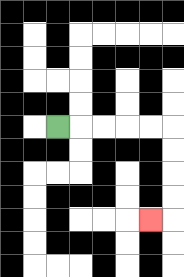{'start': '[2, 5]', 'end': '[6, 9]', 'path_directions': 'R,R,R,R,R,D,D,D,D,L', 'path_coordinates': '[[2, 5], [3, 5], [4, 5], [5, 5], [6, 5], [7, 5], [7, 6], [7, 7], [7, 8], [7, 9], [6, 9]]'}